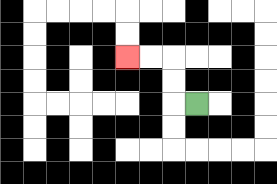{'start': '[8, 4]', 'end': '[5, 2]', 'path_directions': 'L,U,U,L,L', 'path_coordinates': '[[8, 4], [7, 4], [7, 3], [7, 2], [6, 2], [5, 2]]'}